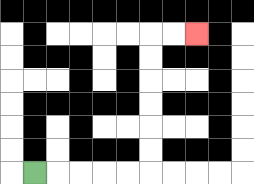{'start': '[1, 7]', 'end': '[8, 1]', 'path_directions': 'R,R,R,R,R,U,U,U,U,U,U,R,R', 'path_coordinates': '[[1, 7], [2, 7], [3, 7], [4, 7], [5, 7], [6, 7], [6, 6], [6, 5], [6, 4], [6, 3], [6, 2], [6, 1], [7, 1], [8, 1]]'}